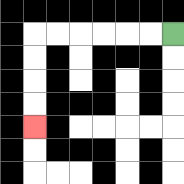{'start': '[7, 1]', 'end': '[1, 5]', 'path_directions': 'L,L,L,L,L,L,D,D,D,D', 'path_coordinates': '[[7, 1], [6, 1], [5, 1], [4, 1], [3, 1], [2, 1], [1, 1], [1, 2], [1, 3], [1, 4], [1, 5]]'}